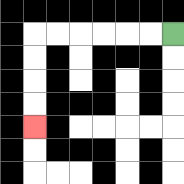{'start': '[7, 1]', 'end': '[1, 5]', 'path_directions': 'L,L,L,L,L,L,D,D,D,D', 'path_coordinates': '[[7, 1], [6, 1], [5, 1], [4, 1], [3, 1], [2, 1], [1, 1], [1, 2], [1, 3], [1, 4], [1, 5]]'}